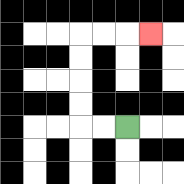{'start': '[5, 5]', 'end': '[6, 1]', 'path_directions': 'L,L,U,U,U,U,R,R,R', 'path_coordinates': '[[5, 5], [4, 5], [3, 5], [3, 4], [3, 3], [3, 2], [3, 1], [4, 1], [5, 1], [6, 1]]'}